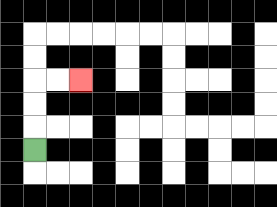{'start': '[1, 6]', 'end': '[3, 3]', 'path_directions': 'U,U,U,R,R', 'path_coordinates': '[[1, 6], [1, 5], [1, 4], [1, 3], [2, 3], [3, 3]]'}